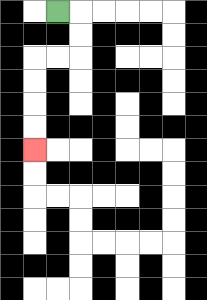{'start': '[2, 0]', 'end': '[1, 6]', 'path_directions': 'R,D,D,L,L,D,D,D,D', 'path_coordinates': '[[2, 0], [3, 0], [3, 1], [3, 2], [2, 2], [1, 2], [1, 3], [1, 4], [1, 5], [1, 6]]'}